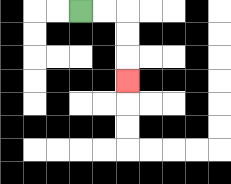{'start': '[3, 0]', 'end': '[5, 3]', 'path_directions': 'R,R,D,D,D', 'path_coordinates': '[[3, 0], [4, 0], [5, 0], [5, 1], [5, 2], [5, 3]]'}